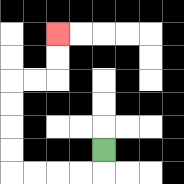{'start': '[4, 6]', 'end': '[2, 1]', 'path_directions': 'D,L,L,L,L,U,U,U,U,R,R,U,U', 'path_coordinates': '[[4, 6], [4, 7], [3, 7], [2, 7], [1, 7], [0, 7], [0, 6], [0, 5], [0, 4], [0, 3], [1, 3], [2, 3], [2, 2], [2, 1]]'}